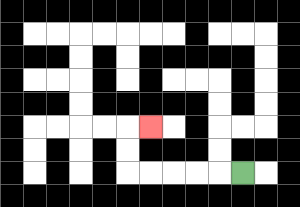{'start': '[10, 7]', 'end': '[6, 5]', 'path_directions': 'L,L,L,L,L,U,U,R', 'path_coordinates': '[[10, 7], [9, 7], [8, 7], [7, 7], [6, 7], [5, 7], [5, 6], [5, 5], [6, 5]]'}